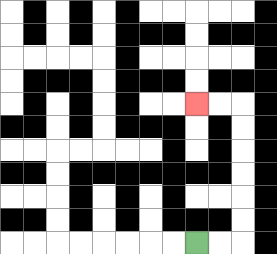{'start': '[8, 10]', 'end': '[8, 4]', 'path_directions': 'R,R,U,U,U,U,U,U,L,L', 'path_coordinates': '[[8, 10], [9, 10], [10, 10], [10, 9], [10, 8], [10, 7], [10, 6], [10, 5], [10, 4], [9, 4], [8, 4]]'}